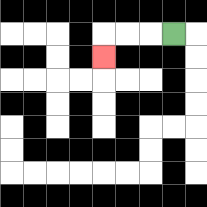{'start': '[7, 1]', 'end': '[4, 2]', 'path_directions': 'L,L,L,D', 'path_coordinates': '[[7, 1], [6, 1], [5, 1], [4, 1], [4, 2]]'}